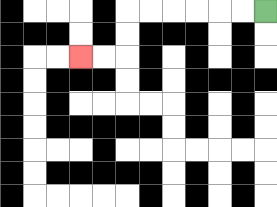{'start': '[11, 0]', 'end': '[3, 2]', 'path_directions': 'L,L,L,L,L,L,D,D,L,L', 'path_coordinates': '[[11, 0], [10, 0], [9, 0], [8, 0], [7, 0], [6, 0], [5, 0], [5, 1], [5, 2], [4, 2], [3, 2]]'}